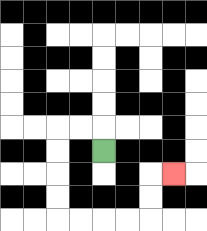{'start': '[4, 6]', 'end': '[7, 7]', 'path_directions': 'U,L,L,D,D,D,D,R,R,R,R,U,U,R', 'path_coordinates': '[[4, 6], [4, 5], [3, 5], [2, 5], [2, 6], [2, 7], [2, 8], [2, 9], [3, 9], [4, 9], [5, 9], [6, 9], [6, 8], [6, 7], [7, 7]]'}